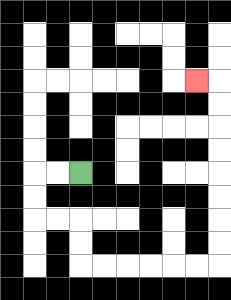{'start': '[3, 7]', 'end': '[8, 3]', 'path_directions': 'L,L,D,D,R,R,D,D,R,R,R,R,R,R,U,U,U,U,U,U,U,U,L', 'path_coordinates': '[[3, 7], [2, 7], [1, 7], [1, 8], [1, 9], [2, 9], [3, 9], [3, 10], [3, 11], [4, 11], [5, 11], [6, 11], [7, 11], [8, 11], [9, 11], [9, 10], [9, 9], [9, 8], [9, 7], [9, 6], [9, 5], [9, 4], [9, 3], [8, 3]]'}